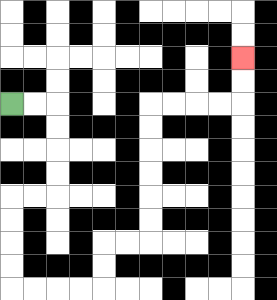{'start': '[0, 4]', 'end': '[10, 2]', 'path_directions': 'R,R,D,D,D,D,L,L,D,D,D,D,R,R,R,R,U,U,R,R,U,U,U,U,U,U,R,R,R,R,U,U', 'path_coordinates': '[[0, 4], [1, 4], [2, 4], [2, 5], [2, 6], [2, 7], [2, 8], [1, 8], [0, 8], [0, 9], [0, 10], [0, 11], [0, 12], [1, 12], [2, 12], [3, 12], [4, 12], [4, 11], [4, 10], [5, 10], [6, 10], [6, 9], [6, 8], [6, 7], [6, 6], [6, 5], [6, 4], [7, 4], [8, 4], [9, 4], [10, 4], [10, 3], [10, 2]]'}